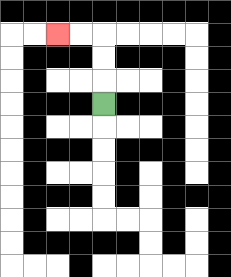{'start': '[4, 4]', 'end': '[2, 1]', 'path_directions': 'U,U,U,L,L', 'path_coordinates': '[[4, 4], [4, 3], [4, 2], [4, 1], [3, 1], [2, 1]]'}